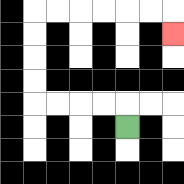{'start': '[5, 5]', 'end': '[7, 1]', 'path_directions': 'U,L,L,L,L,U,U,U,U,R,R,R,R,R,R,D', 'path_coordinates': '[[5, 5], [5, 4], [4, 4], [3, 4], [2, 4], [1, 4], [1, 3], [1, 2], [1, 1], [1, 0], [2, 0], [3, 0], [4, 0], [5, 0], [6, 0], [7, 0], [7, 1]]'}